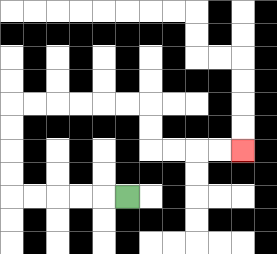{'start': '[5, 8]', 'end': '[10, 6]', 'path_directions': 'L,L,L,L,L,U,U,U,U,R,R,R,R,R,R,D,D,R,R,R,R', 'path_coordinates': '[[5, 8], [4, 8], [3, 8], [2, 8], [1, 8], [0, 8], [0, 7], [0, 6], [0, 5], [0, 4], [1, 4], [2, 4], [3, 4], [4, 4], [5, 4], [6, 4], [6, 5], [6, 6], [7, 6], [8, 6], [9, 6], [10, 6]]'}